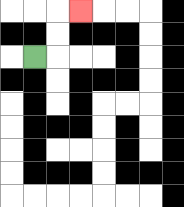{'start': '[1, 2]', 'end': '[3, 0]', 'path_directions': 'R,U,U,R', 'path_coordinates': '[[1, 2], [2, 2], [2, 1], [2, 0], [3, 0]]'}